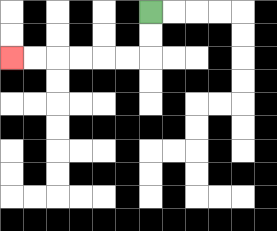{'start': '[6, 0]', 'end': '[0, 2]', 'path_directions': 'D,D,L,L,L,L,L,L', 'path_coordinates': '[[6, 0], [6, 1], [6, 2], [5, 2], [4, 2], [3, 2], [2, 2], [1, 2], [0, 2]]'}